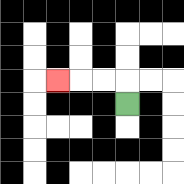{'start': '[5, 4]', 'end': '[2, 3]', 'path_directions': 'U,L,L,L', 'path_coordinates': '[[5, 4], [5, 3], [4, 3], [3, 3], [2, 3]]'}